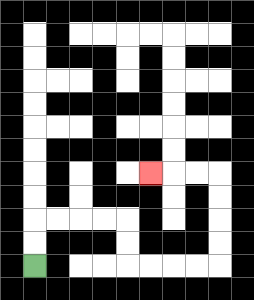{'start': '[1, 11]', 'end': '[6, 7]', 'path_directions': 'U,U,R,R,R,R,D,D,R,R,R,R,U,U,U,U,L,L,L', 'path_coordinates': '[[1, 11], [1, 10], [1, 9], [2, 9], [3, 9], [4, 9], [5, 9], [5, 10], [5, 11], [6, 11], [7, 11], [8, 11], [9, 11], [9, 10], [9, 9], [9, 8], [9, 7], [8, 7], [7, 7], [6, 7]]'}